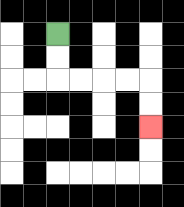{'start': '[2, 1]', 'end': '[6, 5]', 'path_directions': 'D,D,R,R,R,R,D,D', 'path_coordinates': '[[2, 1], [2, 2], [2, 3], [3, 3], [4, 3], [5, 3], [6, 3], [6, 4], [6, 5]]'}